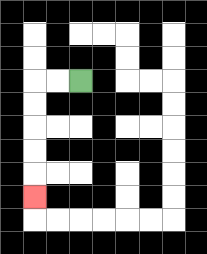{'start': '[3, 3]', 'end': '[1, 8]', 'path_directions': 'L,L,D,D,D,D,D', 'path_coordinates': '[[3, 3], [2, 3], [1, 3], [1, 4], [1, 5], [1, 6], [1, 7], [1, 8]]'}